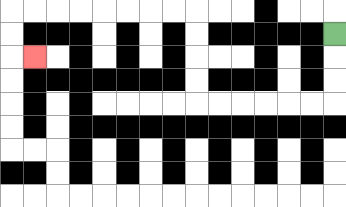{'start': '[14, 1]', 'end': '[1, 2]', 'path_directions': 'D,D,D,L,L,L,L,L,L,U,U,U,U,L,L,L,L,L,L,L,L,D,D,R', 'path_coordinates': '[[14, 1], [14, 2], [14, 3], [14, 4], [13, 4], [12, 4], [11, 4], [10, 4], [9, 4], [8, 4], [8, 3], [8, 2], [8, 1], [8, 0], [7, 0], [6, 0], [5, 0], [4, 0], [3, 0], [2, 0], [1, 0], [0, 0], [0, 1], [0, 2], [1, 2]]'}